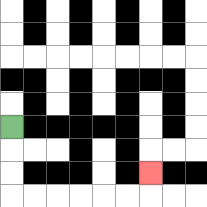{'start': '[0, 5]', 'end': '[6, 7]', 'path_directions': 'D,D,D,R,R,R,R,R,R,U', 'path_coordinates': '[[0, 5], [0, 6], [0, 7], [0, 8], [1, 8], [2, 8], [3, 8], [4, 8], [5, 8], [6, 8], [6, 7]]'}